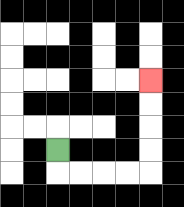{'start': '[2, 6]', 'end': '[6, 3]', 'path_directions': 'D,R,R,R,R,U,U,U,U', 'path_coordinates': '[[2, 6], [2, 7], [3, 7], [4, 7], [5, 7], [6, 7], [6, 6], [6, 5], [6, 4], [6, 3]]'}